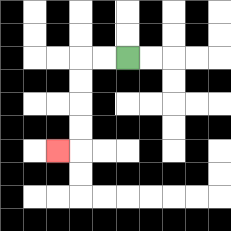{'start': '[5, 2]', 'end': '[2, 6]', 'path_directions': 'L,L,D,D,D,D,L', 'path_coordinates': '[[5, 2], [4, 2], [3, 2], [3, 3], [3, 4], [3, 5], [3, 6], [2, 6]]'}